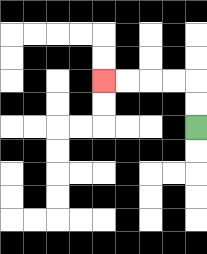{'start': '[8, 5]', 'end': '[4, 3]', 'path_directions': 'U,U,L,L,L,L', 'path_coordinates': '[[8, 5], [8, 4], [8, 3], [7, 3], [6, 3], [5, 3], [4, 3]]'}